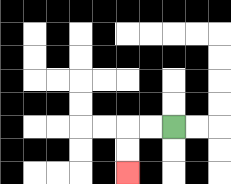{'start': '[7, 5]', 'end': '[5, 7]', 'path_directions': 'L,L,D,D', 'path_coordinates': '[[7, 5], [6, 5], [5, 5], [5, 6], [5, 7]]'}